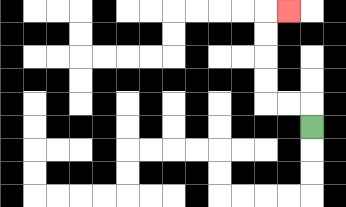{'start': '[13, 5]', 'end': '[12, 0]', 'path_directions': 'U,L,L,U,U,U,U,R', 'path_coordinates': '[[13, 5], [13, 4], [12, 4], [11, 4], [11, 3], [11, 2], [11, 1], [11, 0], [12, 0]]'}